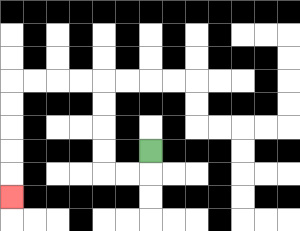{'start': '[6, 6]', 'end': '[0, 8]', 'path_directions': 'D,L,L,U,U,U,U,L,L,L,L,D,D,D,D,D', 'path_coordinates': '[[6, 6], [6, 7], [5, 7], [4, 7], [4, 6], [4, 5], [4, 4], [4, 3], [3, 3], [2, 3], [1, 3], [0, 3], [0, 4], [0, 5], [0, 6], [0, 7], [0, 8]]'}